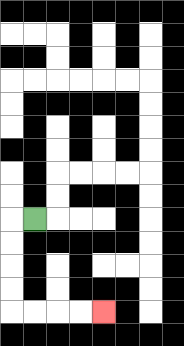{'start': '[1, 9]', 'end': '[4, 13]', 'path_directions': 'L,D,D,D,D,R,R,R,R', 'path_coordinates': '[[1, 9], [0, 9], [0, 10], [0, 11], [0, 12], [0, 13], [1, 13], [2, 13], [3, 13], [4, 13]]'}